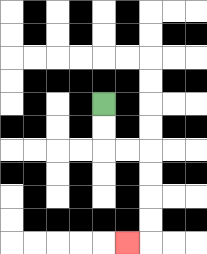{'start': '[4, 4]', 'end': '[5, 10]', 'path_directions': 'D,D,R,R,D,D,D,D,L', 'path_coordinates': '[[4, 4], [4, 5], [4, 6], [5, 6], [6, 6], [6, 7], [6, 8], [6, 9], [6, 10], [5, 10]]'}